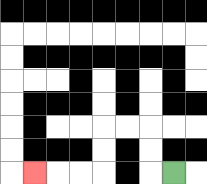{'start': '[7, 7]', 'end': '[1, 7]', 'path_directions': 'L,U,U,L,L,D,D,L,L,L', 'path_coordinates': '[[7, 7], [6, 7], [6, 6], [6, 5], [5, 5], [4, 5], [4, 6], [4, 7], [3, 7], [2, 7], [1, 7]]'}